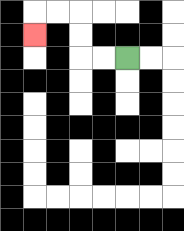{'start': '[5, 2]', 'end': '[1, 1]', 'path_directions': 'L,L,U,U,L,L,D', 'path_coordinates': '[[5, 2], [4, 2], [3, 2], [3, 1], [3, 0], [2, 0], [1, 0], [1, 1]]'}